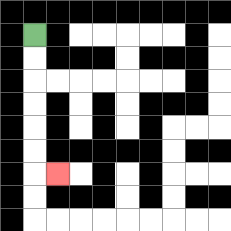{'start': '[1, 1]', 'end': '[2, 7]', 'path_directions': 'D,D,D,D,D,D,R', 'path_coordinates': '[[1, 1], [1, 2], [1, 3], [1, 4], [1, 5], [1, 6], [1, 7], [2, 7]]'}